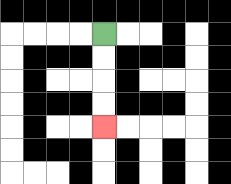{'start': '[4, 1]', 'end': '[4, 5]', 'path_directions': 'D,D,D,D', 'path_coordinates': '[[4, 1], [4, 2], [4, 3], [4, 4], [4, 5]]'}